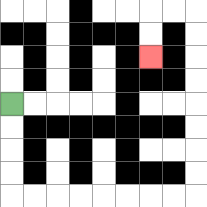{'start': '[0, 4]', 'end': '[6, 2]', 'path_directions': 'D,D,D,D,R,R,R,R,R,R,R,R,U,U,U,U,U,U,U,U,L,L,D,D', 'path_coordinates': '[[0, 4], [0, 5], [0, 6], [0, 7], [0, 8], [1, 8], [2, 8], [3, 8], [4, 8], [5, 8], [6, 8], [7, 8], [8, 8], [8, 7], [8, 6], [8, 5], [8, 4], [8, 3], [8, 2], [8, 1], [8, 0], [7, 0], [6, 0], [6, 1], [6, 2]]'}